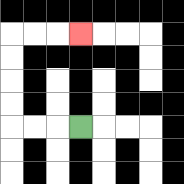{'start': '[3, 5]', 'end': '[3, 1]', 'path_directions': 'L,L,L,U,U,U,U,R,R,R', 'path_coordinates': '[[3, 5], [2, 5], [1, 5], [0, 5], [0, 4], [0, 3], [0, 2], [0, 1], [1, 1], [2, 1], [3, 1]]'}